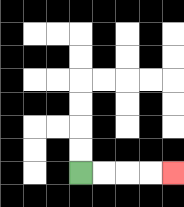{'start': '[3, 7]', 'end': '[7, 7]', 'path_directions': 'R,R,R,R', 'path_coordinates': '[[3, 7], [4, 7], [5, 7], [6, 7], [7, 7]]'}